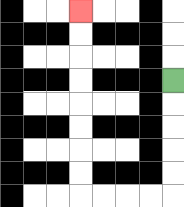{'start': '[7, 3]', 'end': '[3, 0]', 'path_directions': 'D,D,D,D,D,L,L,L,L,U,U,U,U,U,U,U,U', 'path_coordinates': '[[7, 3], [7, 4], [7, 5], [7, 6], [7, 7], [7, 8], [6, 8], [5, 8], [4, 8], [3, 8], [3, 7], [3, 6], [3, 5], [3, 4], [3, 3], [3, 2], [3, 1], [3, 0]]'}